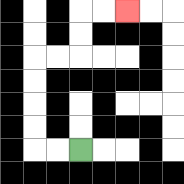{'start': '[3, 6]', 'end': '[5, 0]', 'path_directions': 'L,L,U,U,U,U,R,R,U,U,R,R', 'path_coordinates': '[[3, 6], [2, 6], [1, 6], [1, 5], [1, 4], [1, 3], [1, 2], [2, 2], [3, 2], [3, 1], [3, 0], [4, 0], [5, 0]]'}